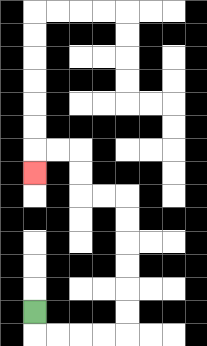{'start': '[1, 13]', 'end': '[1, 7]', 'path_directions': 'D,R,R,R,R,U,U,U,U,U,U,L,L,U,U,L,L,D', 'path_coordinates': '[[1, 13], [1, 14], [2, 14], [3, 14], [4, 14], [5, 14], [5, 13], [5, 12], [5, 11], [5, 10], [5, 9], [5, 8], [4, 8], [3, 8], [3, 7], [3, 6], [2, 6], [1, 6], [1, 7]]'}